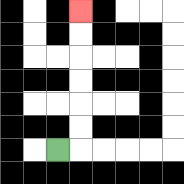{'start': '[2, 6]', 'end': '[3, 0]', 'path_directions': 'R,U,U,U,U,U,U', 'path_coordinates': '[[2, 6], [3, 6], [3, 5], [3, 4], [3, 3], [3, 2], [3, 1], [3, 0]]'}